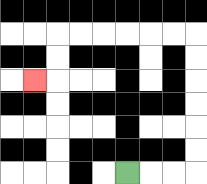{'start': '[5, 7]', 'end': '[1, 3]', 'path_directions': 'R,R,R,U,U,U,U,U,U,L,L,L,L,L,L,D,D,L', 'path_coordinates': '[[5, 7], [6, 7], [7, 7], [8, 7], [8, 6], [8, 5], [8, 4], [8, 3], [8, 2], [8, 1], [7, 1], [6, 1], [5, 1], [4, 1], [3, 1], [2, 1], [2, 2], [2, 3], [1, 3]]'}